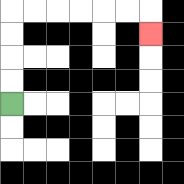{'start': '[0, 4]', 'end': '[6, 1]', 'path_directions': 'U,U,U,U,R,R,R,R,R,R,D', 'path_coordinates': '[[0, 4], [0, 3], [0, 2], [0, 1], [0, 0], [1, 0], [2, 0], [3, 0], [4, 0], [5, 0], [6, 0], [6, 1]]'}